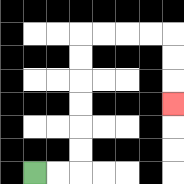{'start': '[1, 7]', 'end': '[7, 4]', 'path_directions': 'R,R,U,U,U,U,U,U,R,R,R,R,D,D,D', 'path_coordinates': '[[1, 7], [2, 7], [3, 7], [3, 6], [3, 5], [3, 4], [3, 3], [3, 2], [3, 1], [4, 1], [5, 1], [6, 1], [7, 1], [7, 2], [7, 3], [7, 4]]'}